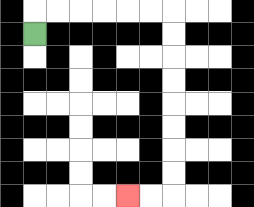{'start': '[1, 1]', 'end': '[5, 8]', 'path_directions': 'U,R,R,R,R,R,R,D,D,D,D,D,D,D,D,L,L', 'path_coordinates': '[[1, 1], [1, 0], [2, 0], [3, 0], [4, 0], [5, 0], [6, 0], [7, 0], [7, 1], [7, 2], [7, 3], [7, 4], [7, 5], [7, 6], [7, 7], [7, 8], [6, 8], [5, 8]]'}